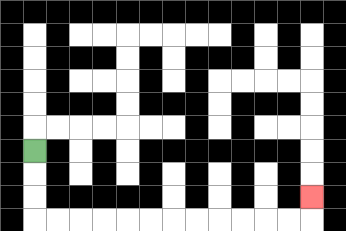{'start': '[1, 6]', 'end': '[13, 8]', 'path_directions': 'D,D,D,R,R,R,R,R,R,R,R,R,R,R,R,U', 'path_coordinates': '[[1, 6], [1, 7], [1, 8], [1, 9], [2, 9], [3, 9], [4, 9], [5, 9], [6, 9], [7, 9], [8, 9], [9, 9], [10, 9], [11, 9], [12, 9], [13, 9], [13, 8]]'}